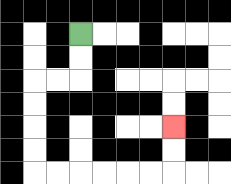{'start': '[3, 1]', 'end': '[7, 5]', 'path_directions': 'D,D,L,L,D,D,D,D,R,R,R,R,R,R,U,U', 'path_coordinates': '[[3, 1], [3, 2], [3, 3], [2, 3], [1, 3], [1, 4], [1, 5], [1, 6], [1, 7], [2, 7], [3, 7], [4, 7], [5, 7], [6, 7], [7, 7], [7, 6], [7, 5]]'}